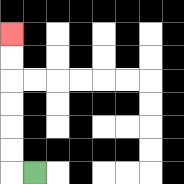{'start': '[1, 7]', 'end': '[0, 1]', 'path_directions': 'L,U,U,U,U,U,U', 'path_coordinates': '[[1, 7], [0, 7], [0, 6], [0, 5], [0, 4], [0, 3], [0, 2], [0, 1]]'}